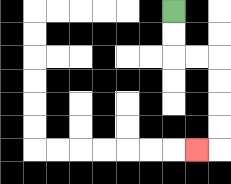{'start': '[7, 0]', 'end': '[8, 6]', 'path_directions': 'D,D,R,R,D,D,D,D,L', 'path_coordinates': '[[7, 0], [7, 1], [7, 2], [8, 2], [9, 2], [9, 3], [9, 4], [9, 5], [9, 6], [8, 6]]'}